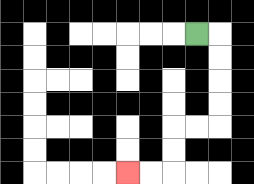{'start': '[8, 1]', 'end': '[5, 7]', 'path_directions': 'R,D,D,D,D,L,L,D,D,L,L', 'path_coordinates': '[[8, 1], [9, 1], [9, 2], [9, 3], [9, 4], [9, 5], [8, 5], [7, 5], [7, 6], [7, 7], [6, 7], [5, 7]]'}